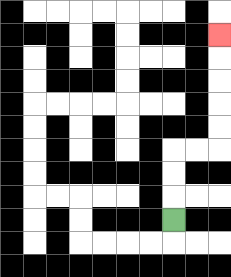{'start': '[7, 9]', 'end': '[9, 1]', 'path_directions': 'U,U,U,R,R,U,U,U,U,U', 'path_coordinates': '[[7, 9], [7, 8], [7, 7], [7, 6], [8, 6], [9, 6], [9, 5], [9, 4], [9, 3], [9, 2], [9, 1]]'}